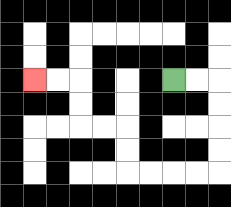{'start': '[7, 3]', 'end': '[1, 3]', 'path_directions': 'R,R,D,D,D,D,L,L,L,L,U,U,L,L,U,U,L,L', 'path_coordinates': '[[7, 3], [8, 3], [9, 3], [9, 4], [9, 5], [9, 6], [9, 7], [8, 7], [7, 7], [6, 7], [5, 7], [5, 6], [5, 5], [4, 5], [3, 5], [3, 4], [3, 3], [2, 3], [1, 3]]'}